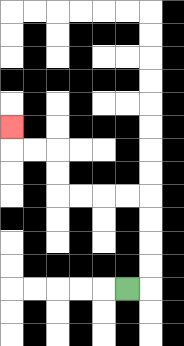{'start': '[5, 12]', 'end': '[0, 5]', 'path_directions': 'R,U,U,U,U,L,L,L,L,U,U,L,L,U', 'path_coordinates': '[[5, 12], [6, 12], [6, 11], [6, 10], [6, 9], [6, 8], [5, 8], [4, 8], [3, 8], [2, 8], [2, 7], [2, 6], [1, 6], [0, 6], [0, 5]]'}